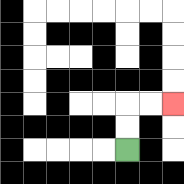{'start': '[5, 6]', 'end': '[7, 4]', 'path_directions': 'U,U,R,R', 'path_coordinates': '[[5, 6], [5, 5], [5, 4], [6, 4], [7, 4]]'}